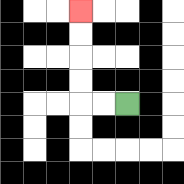{'start': '[5, 4]', 'end': '[3, 0]', 'path_directions': 'L,L,U,U,U,U', 'path_coordinates': '[[5, 4], [4, 4], [3, 4], [3, 3], [3, 2], [3, 1], [3, 0]]'}